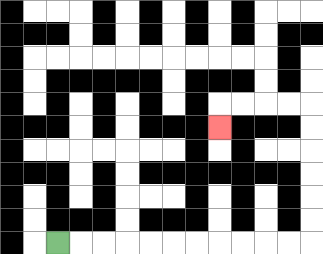{'start': '[2, 10]', 'end': '[9, 5]', 'path_directions': 'R,R,R,R,R,R,R,R,R,R,R,U,U,U,U,U,U,L,L,L,L,D', 'path_coordinates': '[[2, 10], [3, 10], [4, 10], [5, 10], [6, 10], [7, 10], [8, 10], [9, 10], [10, 10], [11, 10], [12, 10], [13, 10], [13, 9], [13, 8], [13, 7], [13, 6], [13, 5], [13, 4], [12, 4], [11, 4], [10, 4], [9, 4], [9, 5]]'}